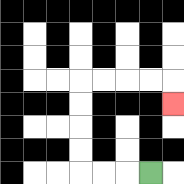{'start': '[6, 7]', 'end': '[7, 4]', 'path_directions': 'L,L,L,U,U,U,U,R,R,R,R,D', 'path_coordinates': '[[6, 7], [5, 7], [4, 7], [3, 7], [3, 6], [3, 5], [3, 4], [3, 3], [4, 3], [5, 3], [6, 3], [7, 3], [7, 4]]'}